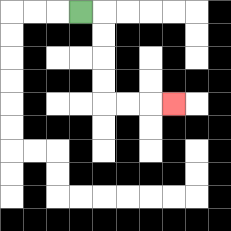{'start': '[3, 0]', 'end': '[7, 4]', 'path_directions': 'R,D,D,D,D,R,R,R', 'path_coordinates': '[[3, 0], [4, 0], [4, 1], [4, 2], [4, 3], [4, 4], [5, 4], [6, 4], [7, 4]]'}